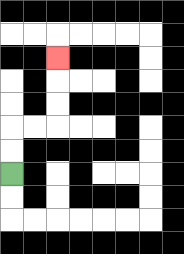{'start': '[0, 7]', 'end': '[2, 2]', 'path_directions': 'U,U,R,R,U,U,U', 'path_coordinates': '[[0, 7], [0, 6], [0, 5], [1, 5], [2, 5], [2, 4], [2, 3], [2, 2]]'}